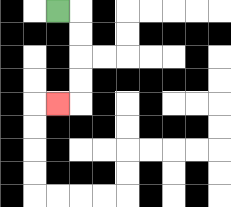{'start': '[2, 0]', 'end': '[2, 4]', 'path_directions': 'R,D,D,D,D,L', 'path_coordinates': '[[2, 0], [3, 0], [3, 1], [3, 2], [3, 3], [3, 4], [2, 4]]'}